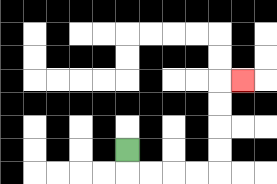{'start': '[5, 6]', 'end': '[10, 3]', 'path_directions': 'D,R,R,R,R,U,U,U,U,R', 'path_coordinates': '[[5, 6], [5, 7], [6, 7], [7, 7], [8, 7], [9, 7], [9, 6], [9, 5], [9, 4], [9, 3], [10, 3]]'}